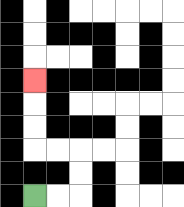{'start': '[1, 8]', 'end': '[1, 3]', 'path_directions': 'R,R,U,U,L,L,U,U,U', 'path_coordinates': '[[1, 8], [2, 8], [3, 8], [3, 7], [3, 6], [2, 6], [1, 6], [1, 5], [1, 4], [1, 3]]'}